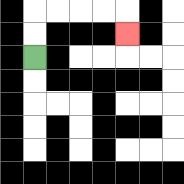{'start': '[1, 2]', 'end': '[5, 1]', 'path_directions': 'U,U,R,R,R,R,D', 'path_coordinates': '[[1, 2], [1, 1], [1, 0], [2, 0], [3, 0], [4, 0], [5, 0], [5, 1]]'}